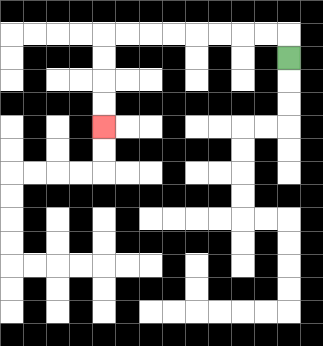{'start': '[12, 2]', 'end': '[4, 5]', 'path_directions': 'U,L,L,L,L,L,L,L,L,D,D,D,D', 'path_coordinates': '[[12, 2], [12, 1], [11, 1], [10, 1], [9, 1], [8, 1], [7, 1], [6, 1], [5, 1], [4, 1], [4, 2], [4, 3], [4, 4], [4, 5]]'}